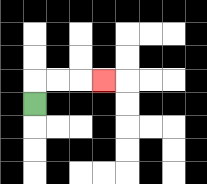{'start': '[1, 4]', 'end': '[4, 3]', 'path_directions': 'U,R,R,R', 'path_coordinates': '[[1, 4], [1, 3], [2, 3], [3, 3], [4, 3]]'}